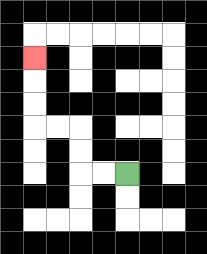{'start': '[5, 7]', 'end': '[1, 2]', 'path_directions': 'L,L,U,U,L,L,U,U,U', 'path_coordinates': '[[5, 7], [4, 7], [3, 7], [3, 6], [3, 5], [2, 5], [1, 5], [1, 4], [1, 3], [1, 2]]'}